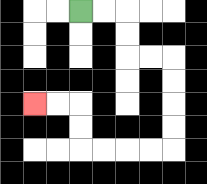{'start': '[3, 0]', 'end': '[1, 4]', 'path_directions': 'R,R,D,D,R,R,D,D,D,D,L,L,L,L,U,U,L,L', 'path_coordinates': '[[3, 0], [4, 0], [5, 0], [5, 1], [5, 2], [6, 2], [7, 2], [7, 3], [7, 4], [7, 5], [7, 6], [6, 6], [5, 6], [4, 6], [3, 6], [3, 5], [3, 4], [2, 4], [1, 4]]'}